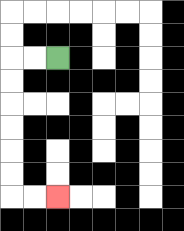{'start': '[2, 2]', 'end': '[2, 8]', 'path_directions': 'L,L,D,D,D,D,D,D,R,R', 'path_coordinates': '[[2, 2], [1, 2], [0, 2], [0, 3], [0, 4], [0, 5], [0, 6], [0, 7], [0, 8], [1, 8], [2, 8]]'}